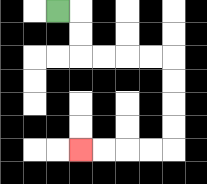{'start': '[2, 0]', 'end': '[3, 6]', 'path_directions': 'R,D,D,R,R,R,R,D,D,D,D,L,L,L,L', 'path_coordinates': '[[2, 0], [3, 0], [3, 1], [3, 2], [4, 2], [5, 2], [6, 2], [7, 2], [7, 3], [7, 4], [7, 5], [7, 6], [6, 6], [5, 6], [4, 6], [3, 6]]'}